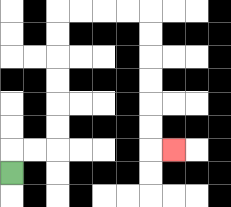{'start': '[0, 7]', 'end': '[7, 6]', 'path_directions': 'U,R,R,U,U,U,U,U,U,R,R,R,R,D,D,D,D,D,D,R', 'path_coordinates': '[[0, 7], [0, 6], [1, 6], [2, 6], [2, 5], [2, 4], [2, 3], [2, 2], [2, 1], [2, 0], [3, 0], [4, 0], [5, 0], [6, 0], [6, 1], [6, 2], [6, 3], [6, 4], [6, 5], [6, 6], [7, 6]]'}